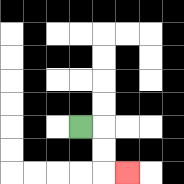{'start': '[3, 5]', 'end': '[5, 7]', 'path_directions': 'R,D,D,R', 'path_coordinates': '[[3, 5], [4, 5], [4, 6], [4, 7], [5, 7]]'}